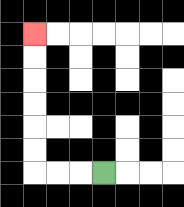{'start': '[4, 7]', 'end': '[1, 1]', 'path_directions': 'L,L,L,U,U,U,U,U,U', 'path_coordinates': '[[4, 7], [3, 7], [2, 7], [1, 7], [1, 6], [1, 5], [1, 4], [1, 3], [1, 2], [1, 1]]'}